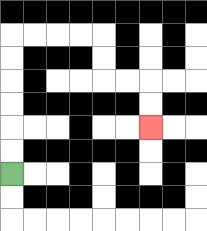{'start': '[0, 7]', 'end': '[6, 5]', 'path_directions': 'U,U,U,U,U,U,R,R,R,R,D,D,R,R,D,D', 'path_coordinates': '[[0, 7], [0, 6], [0, 5], [0, 4], [0, 3], [0, 2], [0, 1], [1, 1], [2, 1], [3, 1], [4, 1], [4, 2], [4, 3], [5, 3], [6, 3], [6, 4], [6, 5]]'}